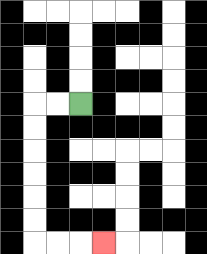{'start': '[3, 4]', 'end': '[4, 10]', 'path_directions': 'L,L,D,D,D,D,D,D,R,R,R', 'path_coordinates': '[[3, 4], [2, 4], [1, 4], [1, 5], [1, 6], [1, 7], [1, 8], [1, 9], [1, 10], [2, 10], [3, 10], [4, 10]]'}